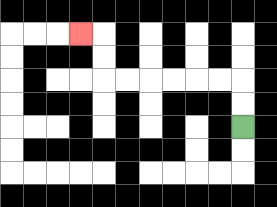{'start': '[10, 5]', 'end': '[3, 1]', 'path_directions': 'U,U,L,L,L,L,L,L,U,U,L', 'path_coordinates': '[[10, 5], [10, 4], [10, 3], [9, 3], [8, 3], [7, 3], [6, 3], [5, 3], [4, 3], [4, 2], [4, 1], [3, 1]]'}